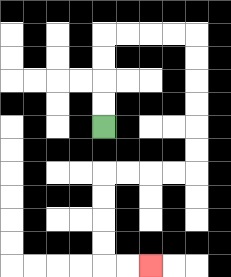{'start': '[4, 5]', 'end': '[6, 11]', 'path_directions': 'U,U,U,U,R,R,R,R,D,D,D,D,D,D,L,L,L,L,D,D,D,D,R,R', 'path_coordinates': '[[4, 5], [4, 4], [4, 3], [4, 2], [4, 1], [5, 1], [6, 1], [7, 1], [8, 1], [8, 2], [8, 3], [8, 4], [8, 5], [8, 6], [8, 7], [7, 7], [6, 7], [5, 7], [4, 7], [4, 8], [4, 9], [4, 10], [4, 11], [5, 11], [6, 11]]'}